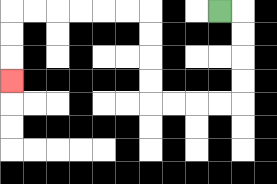{'start': '[9, 0]', 'end': '[0, 3]', 'path_directions': 'R,D,D,D,D,L,L,L,L,U,U,U,U,L,L,L,L,L,L,D,D,D', 'path_coordinates': '[[9, 0], [10, 0], [10, 1], [10, 2], [10, 3], [10, 4], [9, 4], [8, 4], [7, 4], [6, 4], [6, 3], [6, 2], [6, 1], [6, 0], [5, 0], [4, 0], [3, 0], [2, 0], [1, 0], [0, 0], [0, 1], [0, 2], [0, 3]]'}